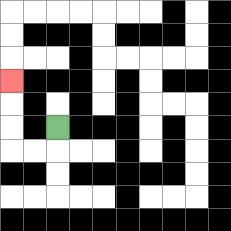{'start': '[2, 5]', 'end': '[0, 3]', 'path_directions': 'D,L,L,U,U,U', 'path_coordinates': '[[2, 5], [2, 6], [1, 6], [0, 6], [0, 5], [0, 4], [0, 3]]'}